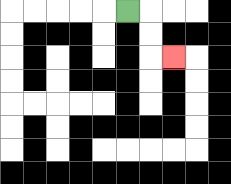{'start': '[5, 0]', 'end': '[7, 2]', 'path_directions': 'R,D,D,R', 'path_coordinates': '[[5, 0], [6, 0], [6, 1], [6, 2], [7, 2]]'}